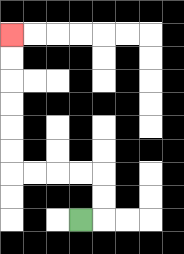{'start': '[3, 9]', 'end': '[0, 1]', 'path_directions': 'R,U,U,L,L,L,L,U,U,U,U,U,U', 'path_coordinates': '[[3, 9], [4, 9], [4, 8], [4, 7], [3, 7], [2, 7], [1, 7], [0, 7], [0, 6], [0, 5], [0, 4], [0, 3], [0, 2], [0, 1]]'}